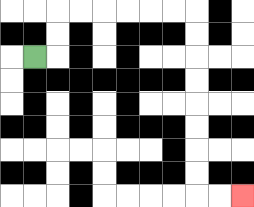{'start': '[1, 2]', 'end': '[10, 8]', 'path_directions': 'R,U,U,R,R,R,R,R,R,D,D,D,D,D,D,D,D,R,R', 'path_coordinates': '[[1, 2], [2, 2], [2, 1], [2, 0], [3, 0], [4, 0], [5, 0], [6, 0], [7, 0], [8, 0], [8, 1], [8, 2], [8, 3], [8, 4], [8, 5], [8, 6], [8, 7], [8, 8], [9, 8], [10, 8]]'}